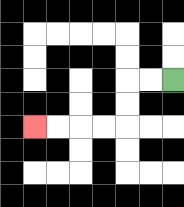{'start': '[7, 3]', 'end': '[1, 5]', 'path_directions': 'L,L,D,D,L,L,L,L', 'path_coordinates': '[[7, 3], [6, 3], [5, 3], [5, 4], [5, 5], [4, 5], [3, 5], [2, 5], [1, 5]]'}